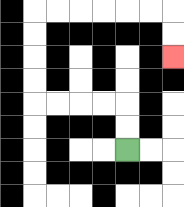{'start': '[5, 6]', 'end': '[7, 2]', 'path_directions': 'U,U,L,L,L,L,U,U,U,U,R,R,R,R,R,R,D,D', 'path_coordinates': '[[5, 6], [5, 5], [5, 4], [4, 4], [3, 4], [2, 4], [1, 4], [1, 3], [1, 2], [1, 1], [1, 0], [2, 0], [3, 0], [4, 0], [5, 0], [6, 0], [7, 0], [7, 1], [7, 2]]'}